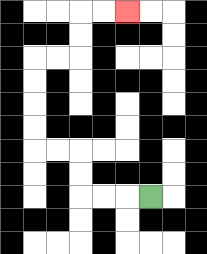{'start': '[6, 8]', 'end': '[5, 0]', 'path_directions': 'L,L,L,U,U,L,L,U,U,U,U,R,R,U,U,R,R', 'path_coordinates': '[[6, 8], [5, 8], [4, 8], [3, 8], [3, 7], [3, 6], [2, 6], [1, 6], [1, 5], [1, 4], [1, 3], [1, 2], [2, 2], [3, 2], [3, 1], [3, 0], [4, 0], [5, 0]]'}